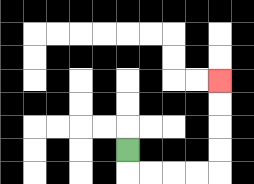{'start': '[5, 6]', 'end': '[9, 3]', 'path_directions': 'D,R,R,R,R,U,U,U,U', 'path_coordinates': '[[5, 6], [5, 7], [6, 7], [7, 7], [8, 7], [9, 7], [9, 6], [9, 5], [9, 4], [9, 3]]'}